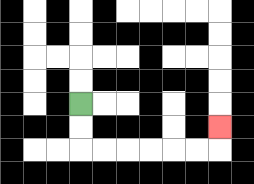{'start': '[3, 4]', 'end': '[9, 5]', 'path_directions': 'D,D,R,R,R,R,R,R,U', 'path_coordinates': '[[3, 4], [3, 5], [3, 6], [4, 6], [5, 6], [6, 6], [7, 6], [8, 6], [9, 6], [9, 5]]'}